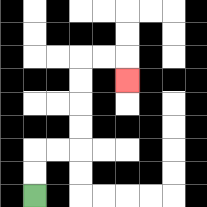{'start': '[1, 8]', 'end': '[5, 3]', 'path_directions': 'U,U,R,R,U,U,U,U,R,R,D', 'path_coordinates': '[[1, 8], [1, 7], [1, 6], [2, 6], [3, 6], [3, 5], [3, 4], [3, 3], [3, 2], [4, 2], [5, 2], [5, 3]]'}